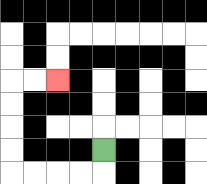{'start': '[4, 6]', 'end': '[2, 3]', 'path_directions': 'D,L,L,L,L,U,U,U,U,R,R', 'path_coordinates': '[[4, 6], [4, 7], [3, 7], [2, 7], [1, 7], [0, 7], [0, 6], [0, 5], [0, 4], [0, 3], [1, 3], [2, 3]]'}